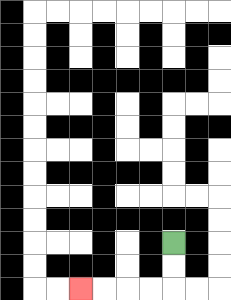{'start': '[7, 10]', 'end': '[3, 12]', 'path_directions': 'D,D,L,L,L,L', 'path_coordinates': '[[7, 10], [7, 11], [7, 12], [6, 12], [5, 12], [4, 12], [3, 12]]'}